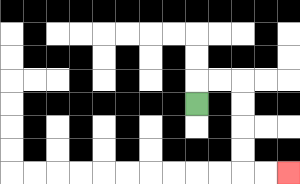{'start': '[8, 4]', 'end': '[12, 7]', 'path_directions': 'U,R,R,D,D,D,D,R,R', 'path_coordinates': '[[8, 4], [8, 3], [9, 3], [10, 3], [10, 4], [10, 5], [10, 6], [10, 7], [11, 7], [12, 7]]'}